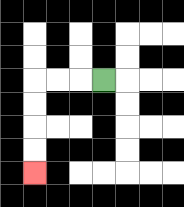{'start': '[4, 3]', 'end': '[1, 7]', 'path_directions': 'L,L,L,D,D,D,D', 'path_coordinates': '[[4, 3], [3, 3], [2, 3], [1, 3], [1, 4], [1, 5], [1, 6], [1, 7]]'}